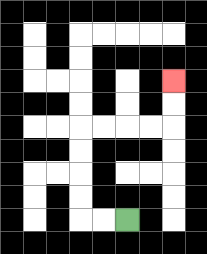{'start': '[5, 9]', 'end': '[7, 3]', 'path_directions': 'L,L,U,U,U,U,R,R,R,R,U,U', 'path_coordinates': '[[5, 9], [4, 9], [3, 9], [3, 8], [3, 7], [3, 6], [3, 5], [4, 5], [5, 5], [6, 5], [7, 5], [7, 4], [7, 3]]'}